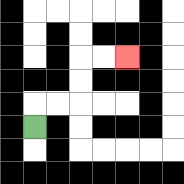{'start': '[1, 5]', 'end': '[5, 2]', 'path_directions': 'U,R,R,U,U,R,R', 'path_coordinates': '[[1, 5], [1, 4], [2, 4], [3, 4], [3, 3], [3, 2], [4, 2], [5, 2]]'}